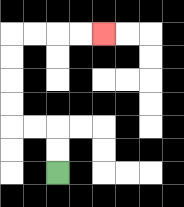{'start': '[2, 7]', 'end': '[4, 1]', 'path_directions': 'U,U,L,L,U,U,U,U,R,R,R,R', 'path_coordinates': '[[2, 7], [2, 6], [2, 5], [1, 5], [0, 5], [0, 4], [0, 3], [0, 2], [0, 1], [1, 1], [2, 1], [3, 1], [4, 1]]'}